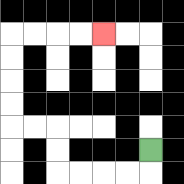{'start': '[6, 6]', 'end': '[4, 1]', 'path_directions': 'D,L,L,L,L,U,U,L,L,U,U,U,U,R,R,R,R', 'path_coordinates': '[[6, 6], [6, 7], [5, 7], [4, 7], [3, 7], [2, 7], [2, 6], [2, 5], [1, 5], [0, 5], [0, 4], [0, 3], [0, 2], [0, 1], [1, 1], [2, 1], [3, 1], [4, 1]]'}